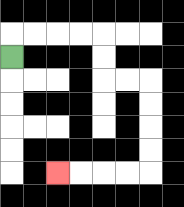{'start': '[0, 2]', 'end': '[2, 7]', 'path_directions': 'U,R,R,R,R,D,D,R,R,D,D,D,D,L,L,L,L', 'path_coordinates': '[[0, 2], [0, 1], [1, 1], [2, 1], [3, 1], [4, 1], [4, 2], [4, 3], [5, 3], [6, 3], [6, 4], [6, 5], [6, 6], [6, 7], [5, 7], [4, 7], [3, 7], [2, 7]]'}